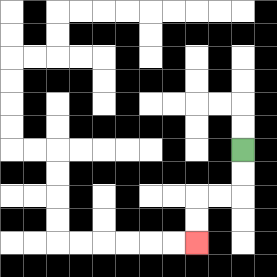{'start': '[10, 6]', 'end': '[8, 10]', 'path_directions': 'D,D,L,L,D,D', 'path_coordinates': '[[10, 6], [10, 7], [10, 8], [9, 8], [8, 8], [8, 9], [8, 10]]'}